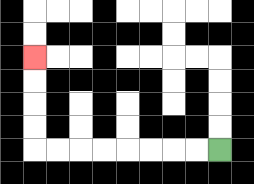{'start': '[9, 6]', 'end': '[1, 2]', 'path_directions': 'L,L,L,L,L,L,L,L,U,U,U,U', 'path_coordinates': '[[9, 6], [8, 6], [7, 6], [6, 6], [5, 6], [4, 6], [3, 6], [2, 6], [1, 6], [1, 5], [1, 4], [1, 3], [1, 2]]'}